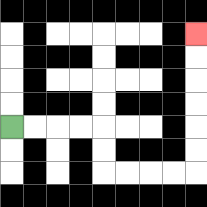{'start': '[0, 5]', 'end': '[8, 1]', 'path_directions': 'R,R,R,R,D,D,R,R,R,R,U,U,U,U,U,U', 'path_coordinates': '[[0, 5], [1, 5], [2, 5], [3, 5], [4, 5], [4, 6], [4, 7], [5, 7], [6, 7], [7, 7], [8, 7], [8, 6], [8, 5], [8, 4], [8, 3], [8, 2], [8, 1]]'}